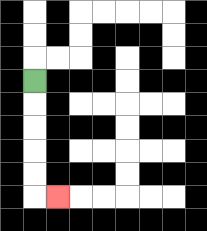{'start': '[1, 3]', 'end': '[2, 8]', 'path_directions': 'D,D,D,D,D,R', 'path_coordinates': '[[1, 3], [1, 4], [1, 5], [1, 6], [1, 7], [1, 8], [2, 8]]'}